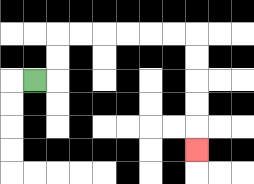{'start': '[1, 3]', 'end': '[8, 6]', 'path_directions': 'R,U,U,R,R,R,R,R,R,D,D,D,D,D', 'path_coordinates': '[[1, 3], [2, 3], [2, 2], [2, 1], [3, 1], [4, 1], [5, 1], [6, 1], [7, 1], [8, 1], [8, 2], [8, 3], [8, 4], [8, 5], [8, 6]]'}